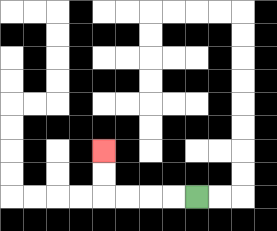{'start': '[8, 8]', 'end': '[4, 6]', 'path_directions': 'L,L,L,L,U,U', 'path_coordinates': '[[8, 8], [7, 8], [6, 8], [5, 8], [4, 8], [4, 7], [4, 6]]'}